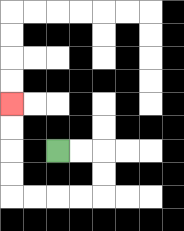{'start': '[2, 6]', 'end': '[0, 4]', 'path_directions': 'R,R,D,D,L,L,L,L,U,U,U,U', 'path_coordinates': '[[2, 6], [3, 6], [4, 6], [4, 7], [4, 8], [3, 8], [2, 8], [1, 8], [0, 8], [0, 7], [0, 6], [0, 5], [0, 4]]'}